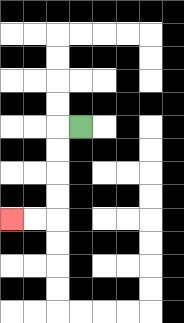{'start': '[3, 5]', 'end': '[0, 9]', 'path_directions': 'L,D,D,D,D,L,L', 'path_coordinates': '[[3, 5], [2, 5], [2, 6], [2, 7], [2, 8], [2, 9], [1, 9], [0, 9]]'}